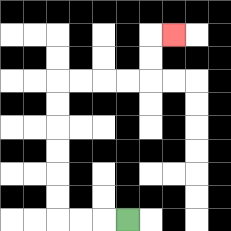{'start': '[5, 9]', 'end': '[7, 1]', 'path_directions': 'L,L,L,U,U,U,U,U,U,R,R,R,R,U,U,R', 'path_coordinates': '[[5, 9], [4, 9], [3, 9], [2, 9], [2, 8], [2, 7], [2, 6], [2, 5], [2, 4], [2, 3], [3, 3], [4, 3], [5, 3], [6, 3], [6, 2], [6, 1], [7, 1]]'}